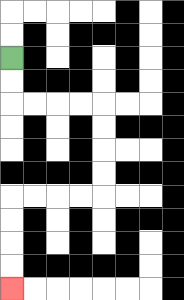{'start': '[0, 2]', 'end': '[0, 12]', 'path_directions': 'D,D,R,R,R,R,D,D,D,D,L,L,L,L,D,D,D,D', 'path_coordinates': '[[0, 2], [0, 3], [0, 4], [1, 4], [2, 4], [3, 4], [4, 4], [4, 5], [4, 6], [4, 7], [4, 8], [3, 8], [2, 8], [1, 8], [0, 8], [0, 9], [0, 10], [0, 11], [0, 12]]'}